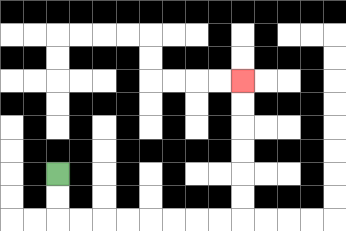{'start': '[2, 7]', 'end': '[10, 3]', 'path_directions': 'D,D,R,R,R,R,R,R,R,R,U,U,U,U,U,U', 'path_coordinates': '[[2, 7], [2, 8], [2, 9], [3, 9], [4, 9], [5, 9], [6, 9], [7, 9], [8, 9], [9, 9], [10, 9], [10, 8], [10, 7], [10, 6], [10, 5], [10, 4], [10, 3]]'}